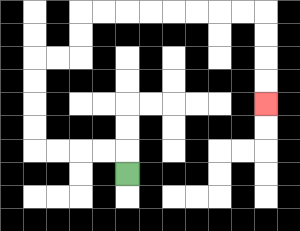{'start': '[5, 7]', 'end': '[11, 4]', 'path_directions': 'U,L,L,L,L,U,U,U,U,R,R,U,U,R,R,R,R,R,R,R,R,D,D,D,D', 'path_coordinates': '[[5, 7], [5, 6], [4, 6], [3, 6], [2, 6], [1, 6], [1, 5], [1, 4], [1, 3], [1, 2], [2, 2], [3, 2], [3, 1], [3, 0], [4, 0], [5, 0], [6, 0], [7, 0], [8, 0], [9, 0], [10, 0], [11, 0], [11, 1], [11, 2], [11, 3], [11, 4]]'}